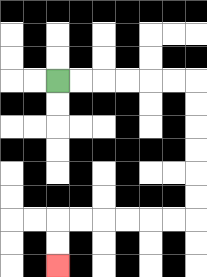{'start': '[2, 3]', 'end': '[2, 11]', 'path_directions': 'R,R,R,R,R,R,D,D,D,D,D,D,L,L,L,L,L,L,D,D', 'path_coordinates': '[[2, 3], [3, 3], [4, 3], [5, 3], [6, 3], [7, 3], [8, 3], [8, 4], [8, 5], [8, 6], [8, 7], [8, 8], [8, 9], [7, 9], [6, 9], [5, 9], [4, 9], [3, 9], [2, 9], [2, 10], [2, 11]]'}